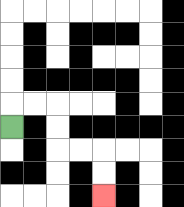{'start': '[0, 5]', 'end': '[4, 8]', 'path_directions': 'U,R,R,D,D,R,R,D,D', 'path_coordinates': '[[0, 5], [0, 4], [1, 4], [2, 4], [2, 5], [2, 6], [3, 6], [4, 6], [4, 7], [4, 8]]'}